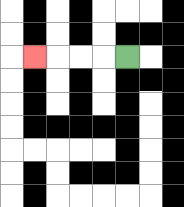{'start': '[5, 2]', 'end': '[1, 2]', 'path_directions': 'L,L,L,L', 'path_coordinates': '[[5, 2], [4, 2], [3, 2], [2, 2], [1, 2]]'}